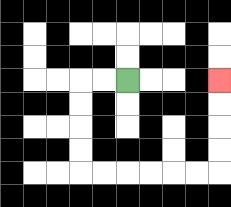{'start': '[5, 3]', 'end': '[9, 3]', 'path_directions': 'L,L,D,D,D,D,R,R,R,R,R,R,U,U,U,U', 'path_coordinates': '[[5, 3], [4, 3], [3, 3], [3, 4], [3, 5], [3, 6], [3, 7], [4, 7], [5, 7], [6, 7], [7, 7], [8, 7], [9, 7], [9, 6], [9, 5], [9, 4], [9, 3]]'}